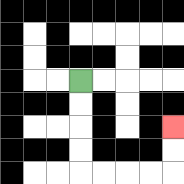{'start': '[3, 3]', 'end': '[7, 5]', 'path_directions': 'D,D,D,D,R,R,R,R,U,U', 'path_coordinates': '[[3, 3], [3, 4], [3, 5], [3, 6], [3, 7], [4, 7], [5, 7], [6, 7], [7, 7], [7, 6], [7, 5]]'}